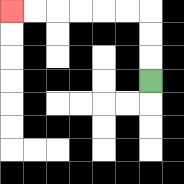{'start': '[6, 3]', 'end': '[0, 0]', 'path_directions': 'U,U,U,L,L,L,L,L,L', 'path_coordinates': '[[6, 3], [6, 2], [6, 1], [6, 0], [5, 0], [4, 0], [3, 0], [2, 0], [1, 0], [0, 0]]'}